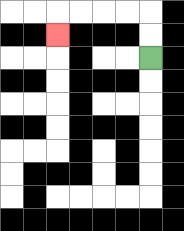{'start': '[6, 2]', 'end': '[2, 1]', 'path_directions': 'U,U,L,L,L,L,D', 'path_coordinates': '[[6, 2], [6, 1], [6, 0], [5, 0], [4, 0], [3, 0], [2, 0], [2, 1]]'}